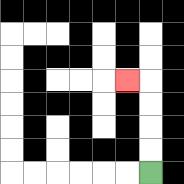{'start': '[6, 7]', 'end': '[5, 3]', 'path_directions': 'U,U,U,U,L', 'path_coordinates': '[[6, 7], [6, 6], [6, 5], [6, 4], [6, 3], [5, 3]]'}